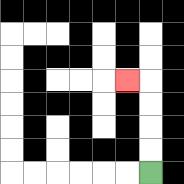{'start': '[6, 7]', 'end': '[5, 3]', 'path_directions': 'U,U,U,U,L', 'path_coordinates': '[[6, 7], [6, 6], [6, 5], [6, 4], [6, 3], [5, 3]]'}